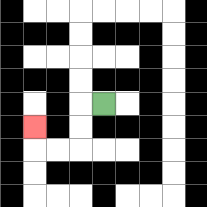{'start': '[4, 4]', 'end': '[1, 5]', 'path_directions': 'L,D,D,L,L,U', 'path_coordinates': '[[4, 4], [3, 4], [3, 5], [3, 6], [2, 6], [1, 6], [1, 5]]'}